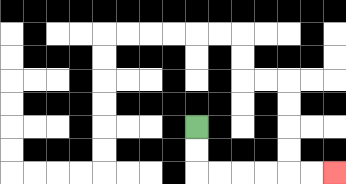{'start': '[8, 5]', 'end': '[14, 7]', 'path_directions': 'D,D,R,R,R,R,R,R', 'path_coordinates': '[[8, 5], [8, 6], [8, 7], [9, 7], [10, 7], [11, 7], [12, 7], [13, 7], [14, 7]]'}